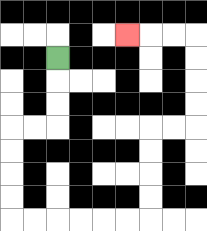{'start': '[2, 2]', 'end': '[5, 1]', 'path_directions': 'D,D,D,L,L,D,D,D,D,R,R,R,R,R,R,U,U,U,U,R,R,U,U,U,U,L,L,L', 'path_coordinates': '[[2, 2], [2, 3], [2, 4], [2, 5], [1, 5], [0, 5], [0, 6], [0, 7], [0, 8], [0, 9], [1, 9], [2, 9], [3, 9], [4, 9], [5, 9], [6, 9], [6, 8], [6, 7], [6, 6], [6, 5], [7, 5], [8, 5], [8, 4], [8, 3], [8, 2], [8, 1], [7, 1], [6, 1], [5, 1]]'}